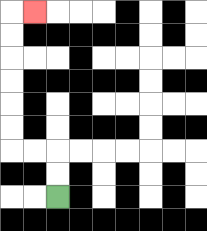{'start': '[2, 8]', 'end': '[1, 0]', 'path_directions': 'U,U,L,L,U,U,U,U,U,U,R', 'path_coordinates': '[[2, 8], [2, 7], [2, 6], [1, 6], [0, 6], [0, 5], [0, 4], [0, 3], [0, 2], [0, 1], [0, 0], [1, 0]]'}